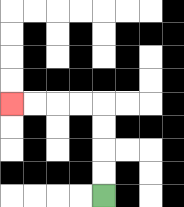{'start': '[4, 8]', 'end': '[0, 4]', 'path_directions': 'U,U,U,U,L,L,L,L', 'path_coordinates': '[[4, 8], [4, 7], [4, 6], [4, 5], [4, 4], [3, 4], [2, 4], [1, 4], [0, 4]]'}